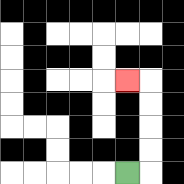{'start': '[5, 7]', 'end': '[5, 3]', 'path_directions': 'R,U,U,U,U,L', 'path_coordinates': '[[5, 7], [6, 7], [6, 6], [6, 5], [6, 4], [6, 3], [5, 3]]'}